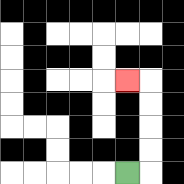{'start': '[5, 7]', 'end': '[5, 3]', 'path_directions': 'R,U,U,U,U,L', 'path_coordinates': '[[5, 7], [6, 7], [6, 6], [6, 5], [6, 4], [6, 3], [5, 3]]'}